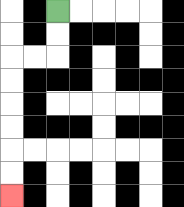{'start': '[2, 0]', 'end': '[0, 8]', 'path_directions': 'D,D,L,L,D,D,D,D,D,D', 'path_coordinates': '[[2, 0], [2, 1], [2, 2], [1, 2], [0, 2], [0, 3], [0, 4], [0, 5], [0, 6], [0, 7], [0, 8]]'}